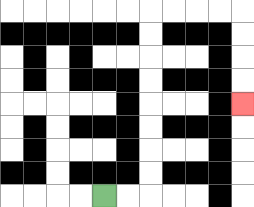{'start': '[4, 8]', 'end': '[10, 4]', 'path_directions': 'R,R,U,U,U,U,U,U,U,U,R,R,R,R,D,D,D,D', 'path_coordinates': '[[4, 8], [5, 8], [6, 8], [6, 7], [6, 6], [6, 5], [6, 4], [6, 3], [6, 2], [6, 1], [6, 0], [7, 0], [8, 0], [9, 0], [10, 0], [10, 1], [10, 2], [10, 3], [10, 4]]'}